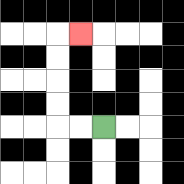{'start': '[4, 5]', 'end': '[3, 1]', 'path_directions': 'L,L,U,U,U,U,R', 'path_coordinates': '[[4, 5], [3, 5], [2, 5], [2, 4], [2, 3], [2, 2], [2, 1], [3, 1]]'}